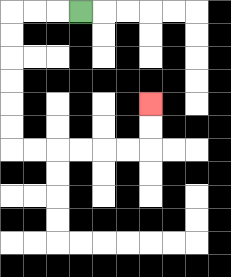{'start': '[3, 0]', 'end': '[6, 4]', 'path_directions': 'L,L,L,D,D,D,D,D,D,R,R,R,R,R,R,U,U', 'path_coordinates': '[[3, 0], [2, 0], [1, 0], [0, 0], [0, 1], [0, 2], [0, 3], [0, 4], [0, 5], [0, 6], [1, 6], [2, 6], [3, 6], [4, 6], [5, 6], [6, 6], [6, 5], [6, 4]]'}